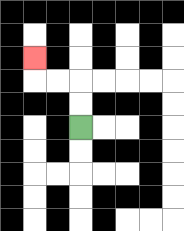{'start': '[3, 5]', 'end': '[1, 2]', 'path_directions': 'U,U,L,L,U', 'path_coordinates': '[[3, 5], [3, 4], [3, 3], [2, 3], [1, 3], [1, 2]]'}